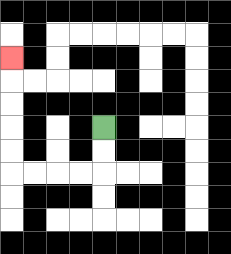{'start': '[4, 5]', 'end': '[0, 2]', 'path_directions': 'D,D,L,L,L,L,U,U,U,U,U', 'path_coordinates': '[[4, 5], [4, 6], [4, 7], [3, 7], [2, 7], [1, 7], [0, 7], [0, 6], [0, 5], [0, 4], [0, 3], [0, 2]]'}